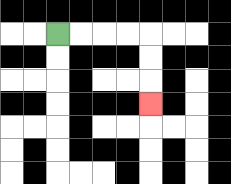{'start': '[2, 1]', 'end': '[6, 4]', 'path_directions': 'R,R,R,R,D,D,D', 'path_coordinates': '[[2, 1], [3, 1], [4, 1], [5, 1], [6, 1], [6, 2], [6, 3], [6, 4]]'}